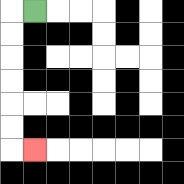{'start': '[1, 0]', 'end': '[1, 6]', 'path_directions': 'L,D,D,D,D,D,D,R', 'path_coordinates': '[[1, 0], [0, 0], [0, 1], [0, 2], [0, 3], [0, 4], [0, 5], [0, 6], [1, 6]]'}